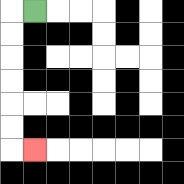{'start': '[1, 0]', 'end': '[1, 6]', 'path_directions': 'L,D,D,D,D,D,D,R', 'path_coordinates': '[[1, 0], [0, 0], [0, 1], [0, 2], [0, 3], [0, 4], [0, 5], [0, 6], [1, 6]]'}